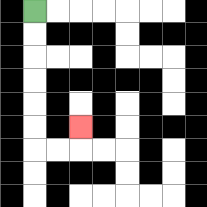{'start': '[1, 0]', 'end': '[3, 5]', 'path_directions': 'D,D,D,D,D,D,R,R,U', 'path_coordinates': '[[1, 0], [1, 1], [1, 2], [1, 3], [1, 4], [1, 5], [1, 6], [2, 6], [3, 6], [3, 5]]'}